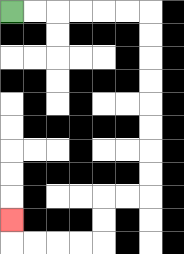{'start': '[0, 0]', 'end': '[0, 9]', 'path_directions': 'R,R,R,R,R,R,D,D,D,D,D,D,D,D,L,L,D,D,L,L,L,L,U', 'path_coordinates': '[[0, 0], [1, 0], [2, 0], [3, 0], [4, 0], [5, 0], [6, 0], [6, 1], [6, 2], [6, 3], [6, 4], [6, 5], [6, 6], [6, 7], [6, 8], [5, 8], [4, 8], [4, 9], [4, 10], [3, 10], [2, 10], [1, 10], [0, 10], [0, 9]]'}